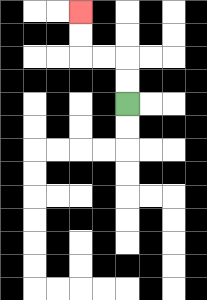{'start': '[5, 4]', 'end': '[3, 0]', 'path_directions': 'U,U,L,L,U,U', 'path_coordinates': '[[5, 4], [5, 3], [5, 2], [4, 2], [3, 2], [3, 1], [3, 0]]'}